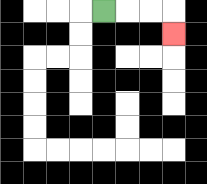{'start': '[4, 0]', 'end': '[7, 1]', 'path_directions': 'R,R,R,D', 'path_coordinates': '[[4, 0], [5, 0], [6, 0], [7, 0], [7, 1]]'}